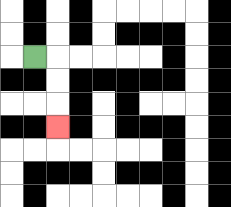{'start': '[1, 2]', 'end': '[2, 5]', 'path_directions': 'R,D,D,D', 'path_coordinates': '[[1, 2], [2, 2], [2, 3], [2, 4], [2, 5]]'}